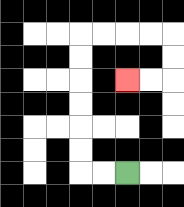{'start': '[5, 7]', 'end': '[5, 3]', 'path_directions': 'L,L,U,U,U,U,U,U,R,R,R,R,D,D,L,L', 'path_coordinates': '[[5, 7], [4, 7], [3, 7], [3, 6], [3, 5], [3, 4], [3, 3], [3, 2], [3, 1], [4, 1], [5, 1], [6, 1], [7, 1], [7, 2], [7, 3], [6, 3], [5, 3]]'}